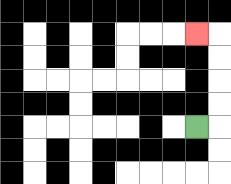{'start': '[8, 5]', 'end': '[8, 1]', 'path_directions': 'R,U,U,U,U,L', 'path_coordinates': '[[8, 5], [9, 5], [9, 4], [9, 3], [9, 2], [9, 1], [8, 1]]'}